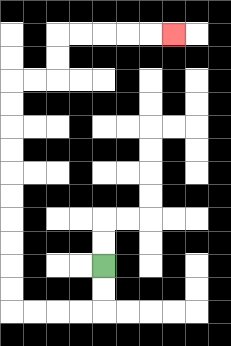{'start': '[4, 11]', 'end': '[7, 1]', 'path_directions': 'D,D,L,L,L,L,U,U,U,U,U,U,U,U,U,U,R,R,U,U,R,R,R,R,R', 'path_coordinates': '[[4, 11], [4, 12], [4, 13], [3, 13], [2, 13], [1, 13], [0, 13], [0, 12], [0, 11], [0, 10], [0, 9], [0, 8], [0, 7], [0, 6], [0, 5], [0, 4], [0, 3], [1, 3], [2, 3], [2, 2], [2, 1], [3, 1], [4, 1], [5, 1], [6, 1], [7, 1]]'}